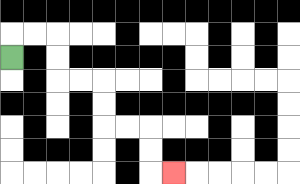{'start': '[0, 2]', 'end': '[7, 7]', 'path_directions': 'U,R,R,D,D,R,R,D,D,R,R,D,D,R', 'path_coordinates': '[[0, 2], [0, 1], [1, 1], [2, 1], [2, 2], [2, 3], [3, 3], [4, 3], [4, 4], [4, 5], [5, 5], [6, 5], [6, 6], [6, 7], [7, 7]]'}